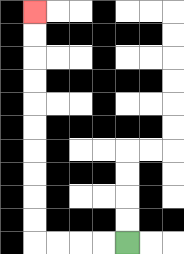{'start': '[5, 10]', 'end': '[1, 0]', 'path_directions': 'L,L,L,L,U,U,U,U,U,U,U,U,U,U', 'path_coordinates': '[[5, 10], [4, 10], [3, 10], [2, 10], [1, 10], [1, 9], [1, 8], [1, 7], [1, 6], [1, 5], [1, 4], [1, 3], [1, 2], [1, 1], [1, 0]]'}